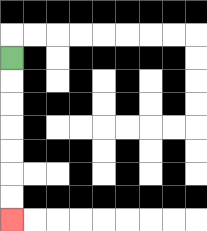{'start': '[0, 2]', 'end': '[0, 9]', 'path_directions': 'D,D,D,D,D,D,D', 'path_coordinates': '[[0, 2], [0, 3], [0, 4], [0, 5], [0, 6], [0, 7], [0, 8], [0, 9]]'}